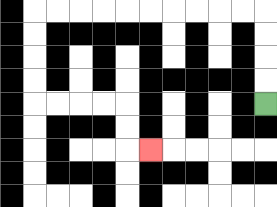{'start': '[11, 4]', 'end': '[6, 6]', 'path_directions': 'U,U,U,U,L,L,L,L,L,L,L,L,L,L,D,D,D,D,R,R,R,R,D,D,R', 'path_coordinates': '[[11, 4], [11, 3], [11, 2], [11, 1], [11, 0], [10, 0], [9, 0], [8, 0], [7, 0], [6, 0], [5, 0], [4, 0], [3, 0], [2, 0], [1, 0], [1, 1], [1, 2], [1, 3], [1, 4], [2, 4], [3, 4], [4, 4], [5, 4], [5, 5], [5, 6], [6, 6]]'}